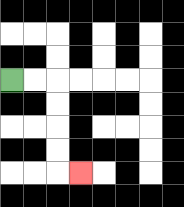{'start': '[0, 3]', 'end': '[3, 7]', 'path_directions': 'R,R,D,D,D,D,R', 'path_coordinates': '[[0, 3], [1, 3], [2, 3], [2, 4], [2, 5], [2, 6], [2, 7], [3, 7]]'}